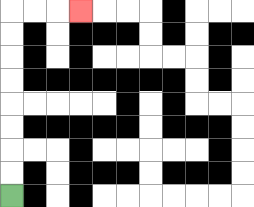{'start': '[0, 8]', 'end': '[3, 0]', 'path_directions': 'U,U,U,U,U,U,U,U,R,R,R', 'path_coordinates': '[[0, 8], [0, 7], [0, 6], [0, 5], [0, 4], [0, 3], [0, 2], [0, 1], [0, 0], [1, 0], [2, 0], [3, 0]]'}